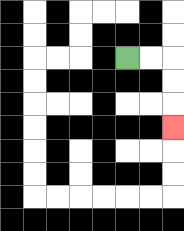{'start': '[5, 2]', 'end': '[7, 5]', 'path_directions': 'R,R,D,D,D', 'path_coordinates': '[[5, 2], [6, 2], [7, 2], [7, 3], [7, 4], [7, 5]]'}